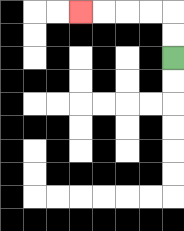{'start': '[7, 2]', 'end': '[3, 0]', 'path_directions': 'U,U,L,L,L,L', 'path_coordinates': '[[7, 2], [7, 1], [7, 0], [6, 0], [5, 0], [4, 0], [3, 0]]'}